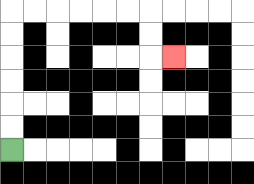{'start': '[0, 6]', 'end': '[7, 2]', 'path_directions': 'U,U,U,U,U,U,R,R,R,R,R,R,D,D,R', 'path_coordinates': '[[0, 6], [0, 5], [0, 4], [0, 3], [0, 2], [0, 1], [0, 0], [1, 0], [2, 0], [3, 0], [4, 0], [5, 0], [6, 0], [6, 1], [6, 2], [7, 2]]'}